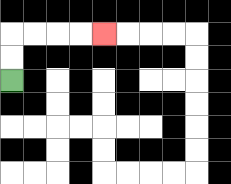{'start': '[0, 3]', 'end': '[4, 1]', 'path_directions': 'U,U,R,R,R,R', 'path_coordinates': '[[0, 3], [0, 2], [0, 1], [1, 1], [2, 1], [3, 1], [4, 1]]'}